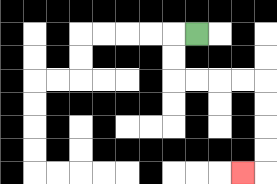{'start': '[8, 1]', 'end': '[10, 7]', 'path_directions': 'L,D,D,R,R,R,R,D,D,D,D,L', 'path_coordinates': '[[8, 1], [7, 1], [7, 2], [7, 3], [8, 3], [9, 3], [10, 3], [11, 3], [11, 4], [11, 5], [11, 6], [11, 7], [10, 7]]'}